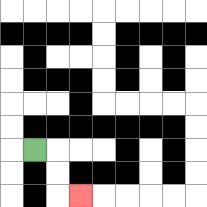{'start': '[1, 6]', 'end': '[3, 8]', 'path_directions': 'R,D,D,R', 'path_coordinates': '[[1, 6], [2, 6], [2, 7], [2, 8], [3, 8]]'}